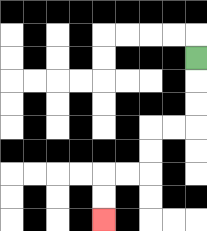{'start': '[8, 2]', 'end': '[4, 9]', 'path_directions': 'D,D,D,L,L,D,D,L,L,D,D', 'path_coordinates': '[[8, 2], [8, 3], [8, 4], [8, 5], [7, 5], [6, 5], [6, 6], [6, 7], [5, 7], [4, 7], [4, 8], [4, 9]]'}